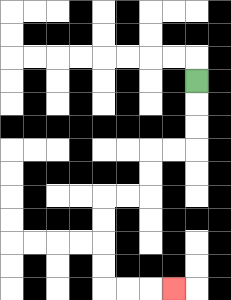{'start': '[8, 3]', 'end': '[7, 12]', 'path_directions': 'D,D,D,L,L,D,D,L,L,D,D,D,D,R,R,R', 'path_coordinates': '[[8, 3], [8, 4], [8, 5], [8, 6], [7, 6], [6, 6], [6, 7], [6, 8], [5, 8], [4, 8], [4, 9], [4, 10], [4, 11], [4, 12], [5, 12], [6, 12], [7, 12]]'}